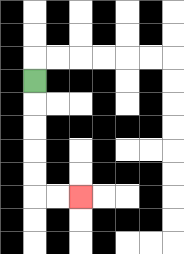{'start': '[1, 3]', 'end': '[3, 8]', 'path_directions': 'D,D,D,D,D,R,R', 'path_coordinates': '[[1, 3], [1, 4], [1, 5], [1, 6], [1, 7], [1, 8], [2, 8], [3, 8]]'}